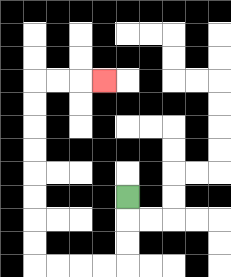{'start': '[5, 8]', 'end': '[4, 3]', 'path_directions': 'D,D,D,L,L,L,L,U,U,U,U,U,U,U,U,R,R,R', 'path_coordinates': '[[5, 8], [5, 9], [5, 10], [5, 11], [4, 11], [3, 11], [2, 11], [1, 11], [1, 10], [1, 9], [1, 8], [1, 7], [1, 6], [1, 5], [1, 4], [1, 3], [2, 3], [3, 3], [4, 3]]'}